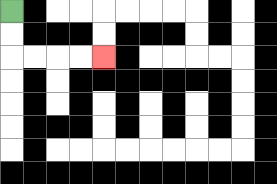{'start': '[0, 0]', 'end': '[4, 2]', 'path_directions': 'D,D,R,R,R,R', 'path_coordinates': '[[0, 0], [0, 1], [0, 2], [1, 2], [2, 2], [3, 2], [4, 2]]'}